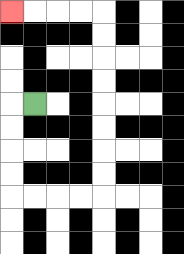{'start': '[1, 4]', 'end': '[0, 0]', 'path_directions': 'L,D,D,D,D,R,R,R,R,U,U,U,U,U,U,U,U,L,L,L,L', 'path_coordinates': '[[1, 4], [0, 4], [0, 5], [0, 6], [0, 7], [0, 8], [1, 8], [2, 8], [3, 8], [4, 8], [4, 7], [4, 6], [4, 5], [4, 4], [4, 3], [4, 2], [4, 1], [4, 0], [3, 0], [2, 0], [1, 0], [0, 0]]'}